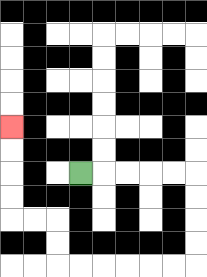{'start': '[3, 7]', 'end': '[0, 5]', 'path_directions': 'R,R,R,R,R,D,D,D,D,L,L,L,L,L,L,U,U,L,L,U,U,U,U', 'path_coordinates': '[[3, 7], [4, 7], [5, 7], [6, 7], [7, 7], [8, 7], [8, 8], [8, 9], [8, 10], [8, 11], [7, 11], [6, 11], [5, 11], [4, 11], [3, 11], [2, 11], [2, 10], [2, 9], [1, 9], [0, 9], [0, 8], [0, 7], [0, 6], [0, 5]]'}